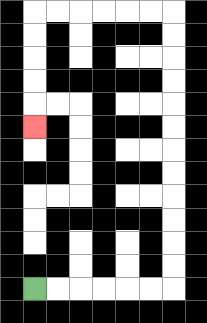{'start': '[1, 12]', 'end': '[1, 5]', 'path_directions': 'R,R,R,R,R,R,U,U,U,U,U,U,U,U,U,U,U,U,L,L,L,L,L,L,D,D,D,D,D', 'path_coordinates': '[[1, 12], [2, 12], [3, 12], [4, 12], [5, 12], [6, 12], [7, 12], [7, 11], [7, 10], [7, 9], [7, 8], [7, 7], [7, 6], [7, 5], [7, 4], [7, 3], [7, 2], [7, 1], [7, 0], [6, 0], [5, 0], [4, 0], [3, 0], [2, 0], [1, 0], [1, 1], [1, 2], [1, 3], [1, 4], [1, 5]]'}